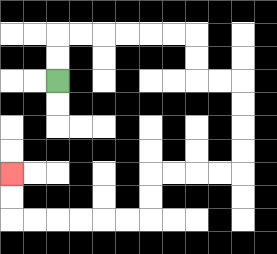{'start': '[2, 3]', 'end': '[0, 7]', 'path_directions': 'U,U,R,R,R,R,R,R,D,D,R,R,D,D,D,D,L,L,L,L,D,D,L,L,L,L,L,L,U,U', 'path_coordinates': '[[2, 3], [2, 2], [2, 1], [3, 1], [4, 1], [5, 1], [6, 1], [7, 1], [8, 1], [8, 2], [8, 3], [9, 3], [10, 3], [10, 4], [10, 5], [10, 6], [10, 7], [9, 7], [8, 7], [7, 7], [6, 7], [6, 8], [6, 9], [5, 9], [4, 9], [3, 9], [2, 9], [1, 9], [0, 9], [0, 8], [0, 7]]'}